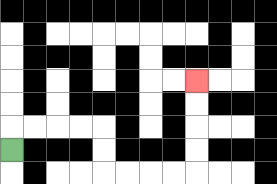{'start': '[0, 6]', 'end': '[8, 3]', 'path_directions': 'U,R,R,R,R,D,D,R,R,R,R,U,U,U,U', 'path_coordinates': '[[0, 6], [0, 5], [1, 5], [2, 5], [3, 5], [4, 5], [4, 6], [4, 7], [5, 7], [6, 7], [7, 7], [8, 7], [8, 6], [8, 5], [8, 4], [8, 3]]'}